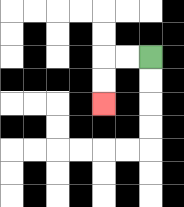{'start': '[6, 2]', 'end': '[4, 4]', 'path_directions': 'L,L,D,D', 'path_coordinates': '[[6, 2], [5, 2], [4, 2], [4, 3], [4, 4]]'}